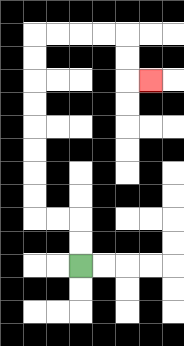{'start': '[3, 11]', 'end': '[6, 3]', 'path_directions': 'U,U,L,L,U,U,U,U,U,U,U,U,R,R,R,R,D,D,R', 'path_coordinates': '[[3, 11], [3, 10], [3, 9], [2, 9], [1, 9], [1, 8], [1, 7], [1, 6], [1, 5], [1, 4], [1, 3], [1, 2], [1, 1], [2, 1], [3, 1], [4, 1], [5, 1], [5, 2], [5, 3], [6, 3]]'}